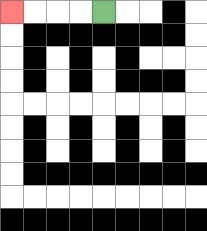{'start': '[4, 0]', 'end': '[0, 0]', 'path_directions': 'L,L,L,L', 'path_coordinates': '[[4, 0], [3, 0], [2, 0], [1, 0], [0, 0]]'}